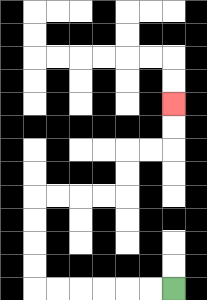{'start': '[7, 12]', 'end': '[7, 4]', 'path_directions': 'L,L,L,L,L,L,U,U,U,U,R,R,R,R,U,U,R,R,U,U', 'path_coordinates': '[[7, 12], [6, 12], [5, 12], [4, 12], [3, 12], [2, 12], [1, 12], [1, 11], [1, 10], [1, 9], [1, 8], [2, 8], [3, 8], [4, 8], [5, 8], [5, 7], [5, 6], [6, 6], [7, 6], [7, 5], [7, 4]]'}